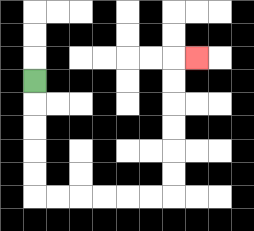{'start': '[1, 3]', 'end': '[8, 2]', 'path_directions': 'D,D,D,D,D,R,R,R,R,R,R,U,U,U,U,U,U,R', 'path_coordinates': '[[1, 3], [1, 4], [1, 5], [1, 6], [1, 7], [1, 8], [2, 8], [3, 8], [4, 8], [5, 8], [6, 8], [7, 8], [7, 7], [7, 6], [7, 5], [7, 4], [7, 3], [7, 2], [8, 2]]'}